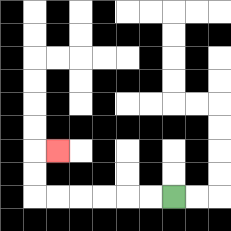{'start': '[7, 8]', 'end': '[2, 6]', 'path_directions': 'L,L,L,L,L,L,U,U,R', 'path_coordinates': '[[7, 8], [6, 8], [5, 8], [4, 8], [3, 8], [2, 8], [1, 8], [1, 7], [1, 6], [2, 6]]'}